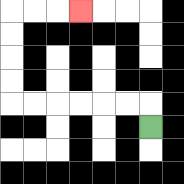{'start': '[6, 5]', 'end': '[3, 0]', 'path_directions': 'U,L,L,L,L,L,L,U,U,U,U,R,R,R', 'path_coordinates': '[[6, 5], [6, 4], [5, 4], [4, 4], [3, 4], [2, 4], [1, 4], [0, 4], [0, 3], [0, 2], [0, 1], [0, 0], [1, 0], [2, 0], [3, 0]]'}